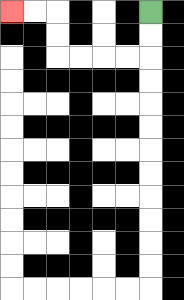{'start': '[6, 0]', 'end': '[0, 0]', 'path_directions': 'D,D,L,L,L,L,U,U,L,L', 'path_coordinates': '[[6, 0], [6, 1], [6, 2], [5, 2], [4, 2], [3, 2], [2, 2], [2, 1], [2, 0], [1, 0], [0, 0]]'}